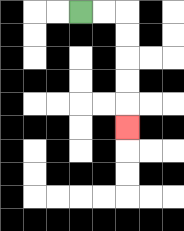{'start': '[3, 0]', 'end': '[5, 5]', 'path_directions': 'R,R,D,D,D,D,D', 'path_coordinates': '[[3, 0], [4, 0], [5, 0], [5, 1], [5, 2], [5, 3], [5, 4], [5, 5]]'}